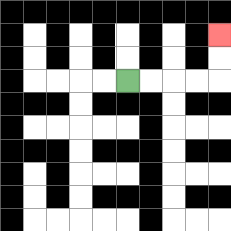{'start': '[5, 3]', 'end': '[9, 1]', 'path_directions': 'R,R,R,R,U,U', 'path_coordinates': '[[5, 3], [6, 3], [7, 3], [8, 3], [9, 3], [9, 2], [9, 1]]'}